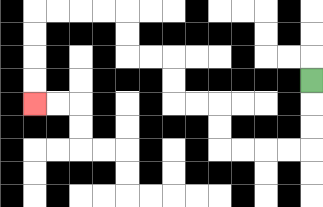{'start': '[13, 3]', 'end': '[1, 4]', 'path_directions': 'D,D,D,L,L,L,L,U,U,L,L,U,U,L,L,U,U,L,L,L,L,D,D,D,D', 'path_coordinates': '[[13, 3], [13, 4], [13, 5], [13, 6], [12, 6], [11, 6], [10, 6], [9, 6], [9, 5], [9, 4], [8, 4], [7, 4], [7, 3], [7, 2], [6, 2], [5, 2], [5, 1], [5, 0], [4, 0], [3, 0], [2, 0], [1, 0], [1, 1], [1, 2], [1, 3], [1, 4]]'}